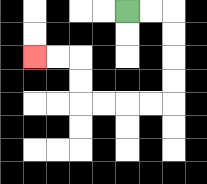{'start': '[5, 0]', 'end': '[1, 2]', 'path_directions': 'R,R,D,D,D,D,L,L,L,L,U,U,L,L', 'path_coordinates': '[[5, 0], [6, 0], [7, 0], [7, 1], [7, 2], [7, 3], [7, 4], [6, 4], [5, 4], [4, 4], [3, 4], [3, 3], [3, 2], [2, 2], [1, 2]]'}